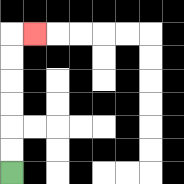{'start': '[0, 7]', 'end': '[1, 1]', 'path_directions': 'U,U,U,U,U,U,R', 'path_coordinates': '[[0, 7], [0, 6], [0, 5], [0, 4], [0, 3], [0, 2], [0, 1], [1, 1]]'}